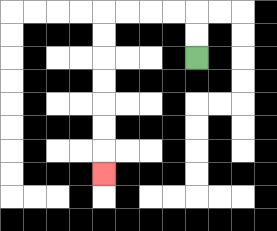{'start': '[8, 2]', 'end': '[4, 7]', 'path_directions': 'U,U,L,L,L,L,D,D,D,D,D,D,D', 'path_coordinates': '[[8, 2], [8, 1], [8, 0], [7, 0], [6, 0], [5, 0], [4, 0], [4, 1], [4, 2], [4, 3], [4, 4], [4, 5], [4, 6], [4, 7]]'}